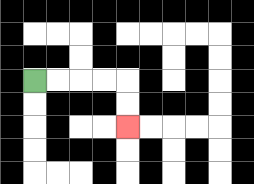{'start': '[1, 3]', 'end': '[5, 5]', 'path_directions': 'R,R,R,R,D,D', 'path_coordinates': '[[1, 3], [2, 3], [3, 3], [4, 3], [5, 3], [5, 4], [5, 5]]'}